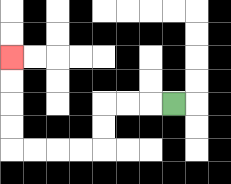{'start': '[7, 4]', 'end': '[0, 2]', 'path_directions': 'L,L,L,D,D,L,L,L,L,U,U,U,U', 'path_coordinates': '[[7, 4], [6, 4], [5, 4], [4, 4], [4, 5], [4, 6], [3, 6], [2, 6], [1, 6], [0, 6], [0, 5], [0, 4], [0, 3], [0, 2]]'}